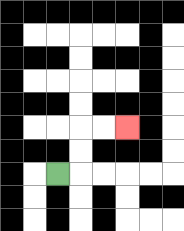{'start': '[2, 7]', 'end': '[5, 5]', 'path_directions': 'R,U,U,R,R', 'path_coordinates': '[[2, 7], [3, 7], [3, 6], [3, 5], [4, 5], [5, 5]]'}